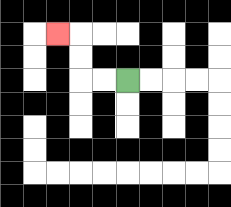{'start': '[5, 3]', 'end': '[2, 1]', 'path_directions': 'L,L,U,U,L', 'path_coordinates': '[[5, 3], [4, 3], [3, 3], [3, 2], [3, 1], [2, 1]]'}